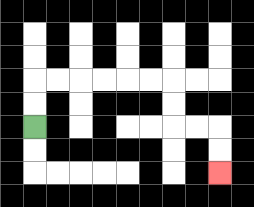{'start': '[1, 5]', 'end': '[9, 7]', 'path_directions': 'U,U,R,R,R,R,R,R,D,D,R,R,D,D', 'path_coordinates': '[[1, 5], [1, 4], [1, 3], [2, 3], [3, 3], [4, 3], [5, 3], [6, 3], [7, 3], [7, 4], [7, 5], [8, 5], [9, 5], [9, 6], [9, 7]]'}